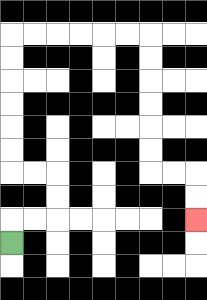{'start': '[0, 10]', 'end': '[8, 9]', 'path_directions': 'U,R,R,U,U,L,L,U,U,U,U,U,U,R,R,R,R,R,R,D,D,D,D,D,D,R,R,D,D', 'path_coordinates': '[[0, 10], [0, 9], [1, 9], [2, 9], [2, 8], [2, 7], [1, 7], [0, 7], [0, 6], [0, 5], [0, 4], [0, 3], [0, 2], [0, 1], [1, 1], [2, 1], [3, 1], [4, 1], [5, 1], [6, 1], [6, 2], [6, 3], [6, 4], [6, 5], [6, 6], [6, 7], [7, 7], [8, 7], [8, 8], [8, 9]]'}